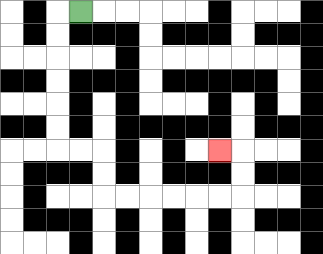{'start': '[3, 0]', 'end': '[9, 6]', 'path_directions': 'L,D,D,D,D,D,D,R,R,D,D,R,R,R,R,R,R,U,U,L', 'path_coordinates': '[[3, 0], [2, 0], [2, 1], [2, 2], [2, 3], [2, 4], [2, 5], [2, 6], [3, 6], [4, 6], [4, 7], [4, 8], [5, 8], [6, 8], [7, 8], [8, 8], [9, 8], [10, 8], [10, 7], [10, 6], [9, 6]]'}